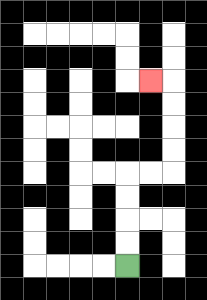{'start': '[5, 11]', 'end': '[6, 3]', 'path_directions': 'U,U,U,U,R,R,U,U,U,U,L', 'path_coordinates': '[[5, 11], [5, 10], [5, 9], [5, 8], [5, 7], [6, 7], [7, 7], [7, 6], [7, 5], [7, 4], [7, 3], [6, 3]]'}